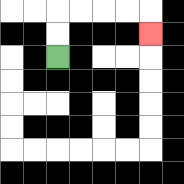{'start': '[2, 2]', 'end': '[6, 1]', 'path_directions': 'U,U,R,R,R,R,D', 'path_coordinates': '[[2, 2], [2, 1], [2, 0], [3, 0], [4, 0], [5, 0], [6, 0], [6, 1]]'}